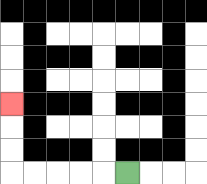{'start': '[5, 7]', 'end': '[0, 4]', 'path_directions': 'L,L,L,L,L,U,U,U', 'path_coordinates': '[[5, 7], [4, 7], [3, 7], [2, 7], [1, 7], [0, 7], [0, 6], [0, 5], [0, 4]]'}